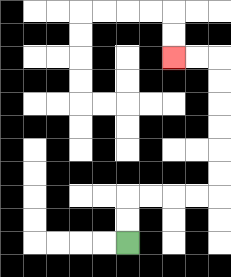{'start': '[5, 10]', 'end': '[7, 2]', 'path_directions': 'U,U,R,R,R,R,U,U,U,U,U,U,L,L', 'path_coordinates': '[[5, 10], [5, 9], [5, 8], [6, 8], [7, 8], [8, 8], [9, 8], [9, 7], [9, 6], [9, 5], [9, 4], [9, 3], [9, 2], [8, 2], [7, 2]]'}